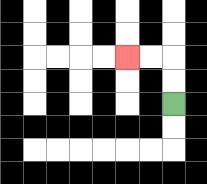{'start': '[7, 4]', 'end': '[5, 2]', 'path_directions': 'U,U,L,L', 'path_coordinates': '[[7, 4], [7, 3], [7, 2], [6, 2], [5, 2]]'}